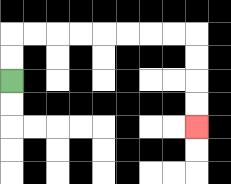{'start': '[0, 3]', 'end': '[8, 5]', 'path_directions': 'U,U,R,R,R,R,R,R,R,R,D,D,D,D', 'path_coordinates': '[[0, 3], [0, 2], [0, 1], [1, 1], [2, 1], [3, 1], [4, 1], [5, 1], [6, 1], [7, 1], [8, 1], [8, 2], [8, 3], [8, 4], [8, 5]]'}